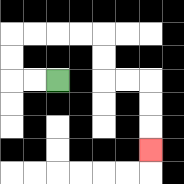{'start': '[2, 3]', 'end': '[6, 6]', 'path_directions': 'L,L,U,U,R,R,R,R,D,D,R,R,D,D,D', 'path_coordinates': '[[2, 3], [1, 3], [0, 3], [0, 2], [0, 1], [1, 1], [2, 1], [3, 1], [4, 1], [4, 2], [4, 3], [5, 3], [6, 3], [6, 4], [6, 5], [6, 6]]'}